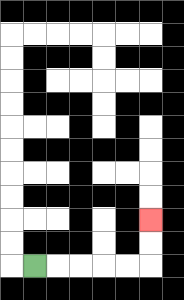{'start': '[1, 11]', 'end': '[6, 9]', 'path_directions': 'R,R,R,R,R,U,U', 'path_coordinates': '[[1, 11], [2, 11], [3, 11], [4, 11], [5, 11], [6, 11], [6, 10], [6, 9]]'}